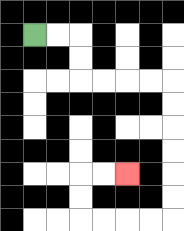{'start': '[1, 1]', 'end': '[5, 7]', 'path_directions': 'R,R,D,D,R,R,R,R,D,D,D,D,D,D,L,L,L,L,U,U,R,R', 'path_coordinates': '[[1, 1], [2, 1], [3, 1], [3, 2], [3, 3], [4, 3], [5, 3], [6, 3], [7, 3], [7, 4], [7, 5], [7, 6], [7, 7], [7, 8], [7, 9], [6, 9], [5, 9], [4, 9], [3, 9], [3, 8], [3, 7], [4, 7], [5, 7]]'}